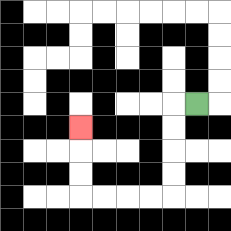{'start': '[8, 4]', 'end': '[3, 5]', 'path_directions': 'L,D,D,D,D,L,L,L,L,U,U,U', 'path_coordinates': '[[8, 4], [7, 4], [7, 5], [7, 6], [7, 7], [7, 8], [6, 8], [5, 8], [4, 8], [3, 8], [3, 7], [3, 6], [3, 5]]'}